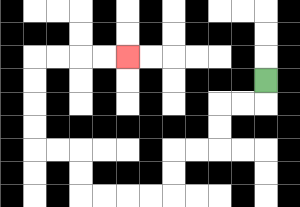{'start': '[11, 3]', 'end': '[5, 2]', 'path_directions': 'D,L,L,D,D,L,L,D,D,L,L,L,L,U,U,L,L,U,U,U,U,R,R,R,R', 'path_coordinates': '[[11, 3], [11, 4], [10, 4], [9, 4], [9, 5], [9, 6], [8, 6], [7, 6], [7, 7], [7, 8], [6, 8], [5, 8], [4, 8], [3, 8], [3, 7], [3, 6], [2, 6], [1, 6], [1, 5], [1, 4], [1, 3], [1, 2], [2, 2], [3, 2], [4, 2], [5, 2]]'}